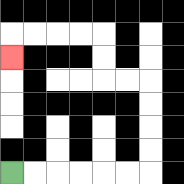{'start': '[0, 7]', 'end': '[0, 2]', 'path_directions': 'R,R,R,R,R,R,U,U,U,U,L,L,U,U,L,L,L,L,D', 'path_coordinates': '[[0, 7], [1, 7], [2, 7], [3, 7], [4, 7], [5, 7], [6, 7], [6, 6], [6, 5], [6, 4], [6, 3], [5, 3], [4, 3], [4, 2], [4, 1], [3, 1], [2, 1], [1, 1], [0, 1], [0, 2]]'}